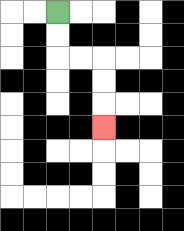{'start': '[2, 0]', 'end': '[4, 5]', 'path_directions': 'D,D,R,R,D,D,D', 'path_coordinates': '[[2, 0], [2, 1], [2, 2], [3, 2], [4, 2], [4, 3], [4, 4], [4, 5]]'}